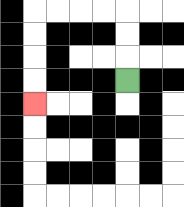{'start': '[5, 3]', 'end': '[1, 4]', 'path_directions': 'U,U,U,L,L,L,L,D,D,D,D', 'path_coordinates': '[[5, 3], [5, 2], [5, 1], [5, 0], [4, 0], [3, 0], [2, 0], [1, 0], [1, 1], [1, 2], [1, 3], [1, 4]]'}